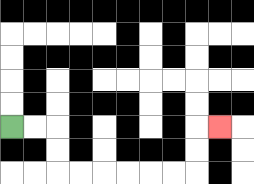{'start': '[0, 5]', 'end': '[9, 5]', 'path_directions': 'R,R,D,D,R,R,R,R,R,R,U,U,R', 'path_coordinates': '[[0, 5], [1, 5], [2, 5], [2, 6], [2, 7], [3, 7], [4, 7], [5, 7], [6, 7], [7, 7], [8, 7], [8, 6], [8, 5], [9, 5]]'}